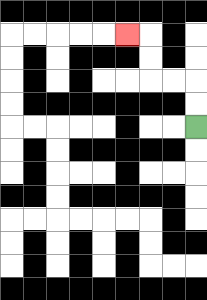{'start': '[8, 5]', 'end': '[5, 1]', 'path_directions': 'U,U,L,L,U,U,L', 'path_coordinates': '[[8, 5], [8, 4], [8, 3], [7, 3], [6, 3], [6, 2], [6, 1], [5, 1]]'}